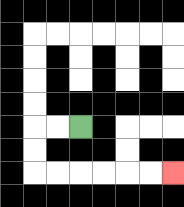{'start': '[3, 5]', 'end': '[7, 7]', 'path_directions': 'L,L,D,D,R,R,R,R,R,R', 'path_coordinates': '[[3, 5], [2, 5], [1, 5], [1, 6], [1, 7], [2, 7], [3, 7], [4, 7], [5, 7], [6, 7], [7, 7]]'}